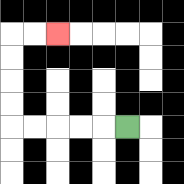{'start': '[5, 5]', 'end': '[2, 1]', 'path_directions': 'L,L,L,L,L,U,U,U,U,R,R', 'path_coordinates': '[[5, 5], [4, 5], [3, 5], [2, 5], [1, 5], [0, 5], [0, 4], [0, 3], [0, 2], [0, 1], [1, 1], [2, 1]]'}